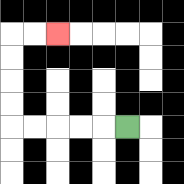{'start': '[5, 5]', 'end': '[2, 1]', 'path_directions': 'L,L,L,L,L,U,U,U,U,R,R', 'path_coordinates': '[[5, 5], [4, 5], [3, 5], [2, 5], [1, 5], [0, 5], [0, 4], [0, 3], [0, 2], [0, 1], [1, 1], [2, 1]]'}